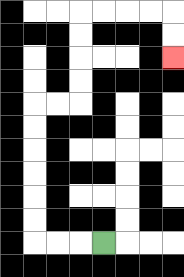{'start': '[4, 10]', 'end': '[7, 2]', 'path_directions': 'L,L,L,U,U,U,U,U,U,R,R,U,U,U,U,R,R,R,R,D,D', 'path_coordinates': '[[4, 10], [3, 10], [2, 10], [1, 10], [1, 9], [1, 8], [1, 7], [1, 6], [1, 5], [1, 4], [2, 4], [3, 4], [3, 3], [3, 2], [3, 1], [3, 0], [4, 0], [5, 0], [6, 0], [7, 0], [7, 1], [7, 2]]'}